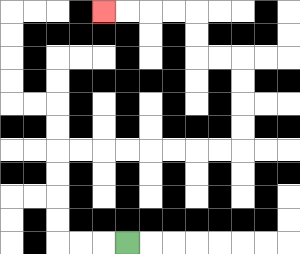{'start': '[5, 10]', 'end': '[4, 0]', 'path_directions': 'L,L,L,U,U,U,U,R,R,R,R,R,R,R,R,U,U,U,U,L,L,U,U,L,L,L,L', 'path_coordinates': '[[5, 10], [4, 10], [3, 10], [2, 10], [2, 9], [2, 8], [2, 7], [2, 6], [3, 6], [4, 6], [5, 6], [6, 6], [7, 6], [8, 6], [9, 6], [10, 6], [10, 5], [10, 4], [10, 3], [10, 2], [9, 2], [8, 2], [8, 1], [8, 0], [7, 0], [6, 0], [5, 0], [4, 0]]'}